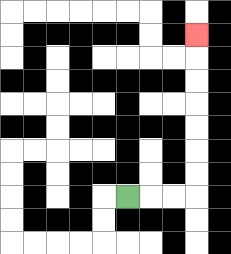{'start': '[5, 8]', 'end': '[8, 1]', 'path_directions': 'R,R,R,U,U,U,U,U,U,U', 'path_coordinates': '[[5, 8], [6, 8], [7, 8], [8, 8], [8, 7], [8, 6], [8, 5], [8, 4], [8, 3], [8, 2], [8, 1]]'}